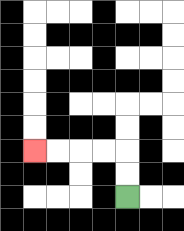{'start': '[5, 8]', 'end': '[1, 6]', 'path_directions': 'U,U,L,L,L,L', 'path_coordinates': '[[5, 8], [5, 7], [5, 6], [4, 6], [3, 6], [2, 6], [1, 6]]'}